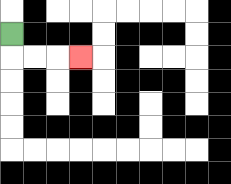{'start': '[0, 1]', 'end': '[3, 2]', 'path_directions': 'D,R,R,R', 'path_coordinates': '[[0, 1], [0, 2], [1, 2], [2, 2], [3, 2]]'}